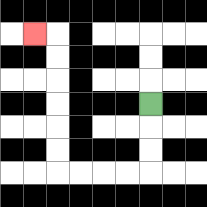{'start': '[6, 4]', 'end': '[1, 1]', 'path_directions': 'D,D,D,L,L,L,L,U,U,U,U,U,U,L', 'path_coordinates': '[[6, 4], [6, 5], [6, 6], [6, 7], [5, 7], [4, 7], [3, 7], [2, 7], [2, 6], [2, 5], [2, 4], [2, 3], [2, 2], [2, 1], [1, 1]]'}